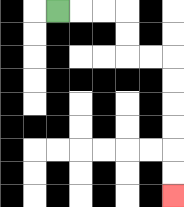{'start': '[2, 0]', 'end': '[7, 8]', 'path_directions': 'R,R,R,D,D,R,R,D,D,D,D,D,D', 'path_coordinates': '[[2, 0], [3, 0], [4, 0], [5, 0], [5, 1], [5, 2], [6, 2], [7, 2], [7, 3], [7, 4], [7, 5], [7, 6], [7, 7], [7, 8]]'}